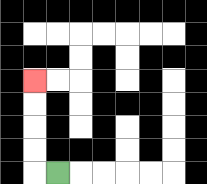{'start': '[2, 7]', 'end': '[1, 3]', 'path_directions': 'L,U,U,U,U', 'path_coordinates': '[[2, 7], [1, 7], [1, 6], [1, 5], [1, 4], [1, 3]]'}